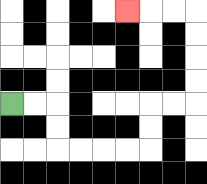{'start': '[0, 4]', 'end': '[5, 0]', 'path_directions': 'R,R,D,D,R,R,R,R,U,U,R,R,U,U,U,U,L,L,L', 'path_coordinates': '[[0, 4], [1, 4], [2, 4], [2, 5], [2, 6], [3, 6], [4, 6], [5, 6], [6, 6], [6, 5], [6, 4], [7, 4], [8, 4], [8, 3], [8, 2], [8, 1], [8, 0], [7, 0], [6, 0], [5, 0]]'}